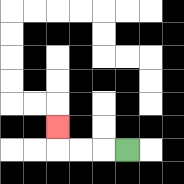{'start': '[5, 6]', 'end': '[2, 5]', 'path_directions': 'L,L,L,U', 'path_coordinates': '[[5, 6], [4, 6], [3, 6], [2, 6], [2, 5]]'}